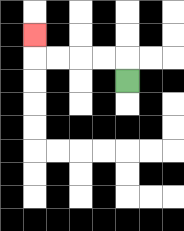{'start': '[5, 3]', 'end': '[1, 1]', 'path_directions': 'U,L,L,L,L,U', 'path_coordinates': '[[5, 3], [5, 2], [4, 2], [3, 2], [2, 2], [1, 2], [1, 1]]'}